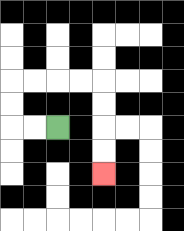{'start': '[2, 5]', 'end': '[4, 7]', 'path_directions': 'L,L,U,U,R,R,R,R,D,D,D,D', 'path_coordinates': '[[2, 5], [1, 5], [0, 5], [0, 4], [0, 3], [1, 3], [2, 3], [3, 3], [4, 3], [4, 4], [4, 5], [4, 6], [4, 7]]'}